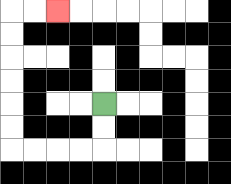{'start': '[4, 4]', 'end': '[2, 0]', 'path_directions': 'D,D,L,L,L,L,U,U,U,U,U,U,R,R', 'path_coordinates': '[[4, 4], [4, 5], [4, 6], [3, 6], [2, 6], [1, 6], [0, 6], [0, 5], [0, 4], [0, 3], [0, 2], [0, 1], [0, 0], [1, 0], [2, 0]]'}